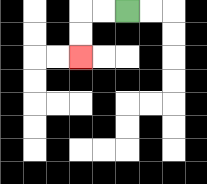{'start': '[5, 0]', 'end': '[3, 2]', 'path_directions': 'L,L,D,D', 'path_coordinates': '[[5, 0], [4, 0], [3, 0], [3, 1], [3, 2]]'}